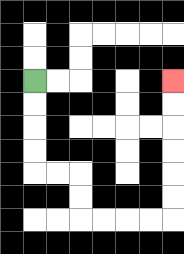{'start': '[1, 3]', 'end': '[7, 3]', 'path_directions': 'D,D,D,D,R,R,D,D,R,R,R,R,U,U,U,U,U,U', 'path_coordinates': '[[1, 3], [1, 4], [1, 5], [1, 6], [1, 7], [2, 7], [3, 7], [3, 8], [3, 9], [4, 9], [5, 9], [6, 9], [7, 9], [7, 8], [7, 7], [7, 6], [7, 5], [7, 4], [7, 3]]'}